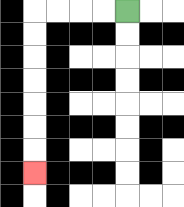{'start': '[5, 0]', 'end': '[1, 7]', 'path_directions': 'L,L,L,L,D,D,D,D,D,D,D', 'path_coordinates': '[[5, 0], [4, 0], [3, 0], [2, 0], [1, 0], [1, 1], [1, 2], [1, 3], [1, 4], [1, 5], [1, 6], [1, 7]]'}